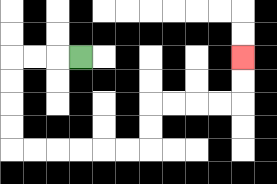{'start': '[3, 2]', 'end': '[10, 2]', 'path_directions': 'L,L,L,D,D,D,D,R,R,R,R,R,R,U,U,R,R,R,R,U,U', 'path_coordinates': '[[3, 2], [2, 2], [1, 2], [0, 2], [0, 3], [0, 4], [0, 5], [0, 6], [1, 6], [2, 6], [3, 6], [4, 6], [5, 6], [6, 6], [6, 5], [6, 4], [7, 4], [8, 4], [9, 4], [10, 4], [10, 3], [10, 2]]'}